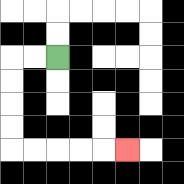{'start': '[2, 2]', 'end': '[5, 6]', 'path_directions': 'L,L,D,D,D,D,R,R,R,R,R', 'path_coordinates': '[[2, 2], [1, 2], [0, 2], [0, 3], [0, 4], [0, 5], [0, 6], [1, 6], [2, 6], [3, 6], [4, 6], [5, 6]]'}